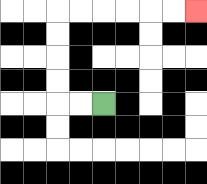{'start': '[4, 4]', 'end': '[8, 0]', 'path_directions': 'L,L,U,U,U,U,R,R,R,R,R,R', 'path_coordinates': '[[4, 4], [3, 4], [2, 4], [2, 3], [2, 2], [2, 1], [2, 0], [3, 0], [4, 0], [5, 0], [6, 0], [7, 0], [8, 0]]'}